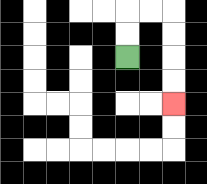{'start': '[5, 2]', 'end': '[7, 4]', 'path_directions': 'U,U,R,R,D,D,D,D', 'path_coordinates': '[[5, 2], [5, 1], [5, 0], [6, 0], [7, 0], [7, 1], [7, 2], [7, 3], [7, 4]]'}